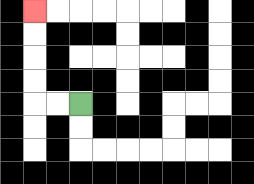{'start': '[3, 4]', 'end': '[1, 0]', 'path_directions': 'L,L,U,U,U,U', 'path_coordinates': '[[3, 4], [2, 4], [1, 4], [1, 3], [1, 2], [1, 1], [1, 0]]'}